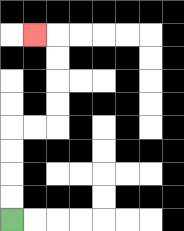{'start': '[0, 9]', 'end': '[1, 1]', 'path_directions': 'U,U,U,U,R,R,U,U,U,U,L', 'path_coordinates': '[[0, 9], [0, 8], [0, 7], [0, 6], [0, 5], [1, 5], [2, 5], [2, 4], [2, 3], [2, 2], [2, 1], [1, 1]]'}